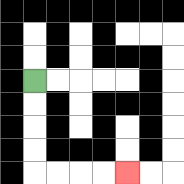{'start': '[1, 3]', 'end': '[5, 7]', 'path_directions': 'D,D,D,D,R,R,R,R', 'path_coordinates': '[[1, 3], [1, 4], [1, 5], [1, 6], [1, 7], [2, 7], [3, 7], [4, 7], [5, 7]]'}